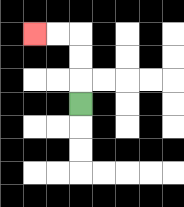{'start': '[3, 4]', 'end': '[1, 1]', 'path_directions': 'U,U,U,L,L', 'path_coordinates': '[[3, 4], [3, 3], [3, 2], [3, 1], [2, 1], [1, 1]]'}